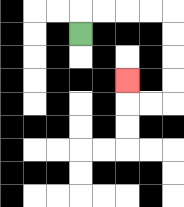{'start': '[3, 1]', 'end': '[5, 3]', 'path_directions': 'U,R,R,R,R,D,D,D,D,L,L,U', 'path_coordinates': '[[3, 1], [3, 0], [4, 0], [5, 0], [6, 0], [7, 0], [7, 1], [7, 2], [7, 3], [7, 4], [6, 4], [5, 4], [5, 3]]'}